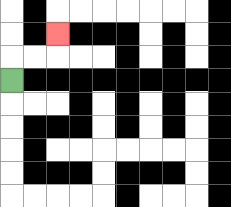{'start': '[0, 3]', 'end': '[2, 1]', 'path_directions': 'U,R,R,U', 'path_coordinates': '[[0, 3], [0, 2], [1, 2], [2, 2], [2, 1]]'}